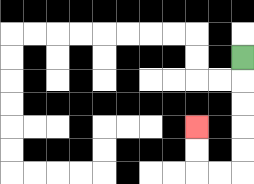{'start': '[10, 2]', 'end': '[8, 5]', 'path_directions': 'D,D,D,D,D,L,L,U,U', 'path_coordinates': '[[10, 2], [10, 3], [10, 4], [10, 5], [10, 6], [10, 7], [9, 7], [8, 7], [8, 6], [8, 5]]'}